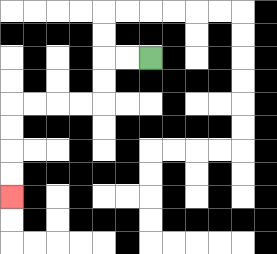{'start': '[6, 2]', 'end': '[0, 8]', 'path_directions': 'L,L,D,D,L,L,L,L,D,D,D,D', 'path_coordinates': '[[6, 2], [5, 2], [4, 2], [4, 3], [4, 4], [3, 4], [2, 4], [1, 4], [0, 4], [0, 5], [0, 6], [0, 7], [0, 8]]'}